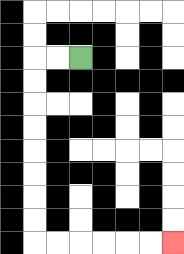{'start': '[3, 2]', 'end': '[7, 10]', 'path_directions': 'L,L,D,D,D,D,D,D,D,D,R,R,R,R,R,R', 'path_coordinates': '[[3, 2], [2, 2], [1, 2], [1, 3], [1, 4], [1, 5], [1, 6], [1, 7], [1, 8], [1, 9], [1, 10], [2, 10], [3, 10], [4, 10], [5, 10], [6, 10], [7, 10]]'}